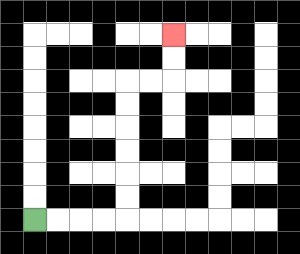{'start': '[1, 9]', 'end': '[7, 1]', 'path_directions': 'R,R,R,R,U,U,U,U,U,U,R,R,U,U', 'path_coordinates': '[[1, 9], [2, 9], [3, 9], [4, 9], [5, 9], [5, 8], [5, 7], [5, 6], [5, 5], [5, 4], [5, 3], [6, 3], [7, 3], [7, 2], [7, 1]]'}